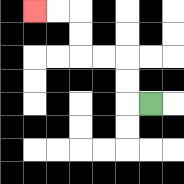{'start': '[6, 4]', 'end': '[1, 0]', 'path_directions': 'L,U,U,L,L,U,U,L,L', 'path_coordinates': '[[6, 4], [5, 4], [5, 3], [5, 2], [4, 2], [3, 2], [3, 1], [3, 0], [2, 0], [1, 0]]'}